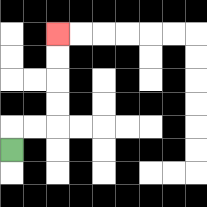{'start': '[0, 6]', 'end': '[2, 1]', 'path_directions': 'U,R,R,U,U,U,U', 'path_coordinates': '[[0, 6], [0, 5], [1, 5], [2, 5], [2, 4], [2, 3], [2, 2], [2, 1]]'}